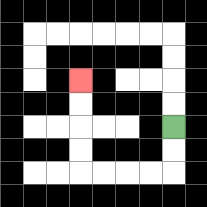{'start': '[7, 5]', 'end': '[3, 3]', 'path_directions': 'D,D,L,L,L,L,U,U,U,U', 'path_coordinates': '[[7, 5], [7, 6], [7, 7], [6, 7], [5, 7], [4, 7], [3, 7], [3, 6], [3, 5], [3, 4], [3, 3]]'}